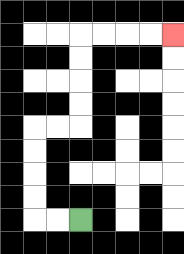{'start': '[3, 9]', 'end': '[7, 1]', 'path_directions': 'L,L,U,U,U,U,R,R,U,U,U,U,R,R,R,R', 'path_coordinates': '[[3, 9], [2, 9], [1, 9], [1, 8], [1, 7], [1, 6], [1, 5], [2, 5], [3, 5], [3, 4], [3, 3], [3, 2], [3, 1], [4, 1], [5, 1], [6, 1], [7, 1]]'}